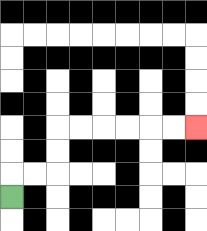{'start': '[0, 8]', 'end': '[8, 5]', 'path_directions': 'U,R,R,U,U,R,R,R,R,R,R', 'path_coordinates': '[[0, 8], [0, 7], [1, 7], [2, 7], [2, 6], [2, 5], [3, 5], [4, 5], [5, 5], [6, 5], [7, 5], [8, 5]]'}